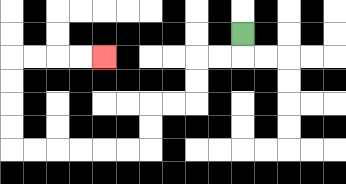{'start': '[10, 1]', 'end': '[4, 2]', 'path_directions': 'D,L,L,D,D,L,L,D,D,L,L,L,L,L,L,U,U,U,U,R,R,R,R', 'path_coordinates': '[[10, 1], [10, 2], [9, 2], [8, 2], [8, 3], [8, 4], [7, 4], [6, 4], [6, 5], [6, 6], [5, 6], [4, 6], [3, 6], [2, 6], [1, 6], [0, 6], [0, 5], [0, 4], [0, 3], [0, 2], [1, 2], [2, 2], [3, 2], [4, 2]]'}